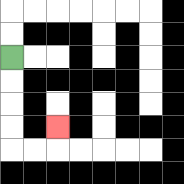{'start': '[0, 2]', 'end': '[2, 5]', 'path_directions': 'D,D,D,D,R,R,U', 'path_coordinates': '[[0, 2], [0, 3], [0, 4], [0, 5], [0, 6], [1, 6], [2, 6], [2, 5]]'}